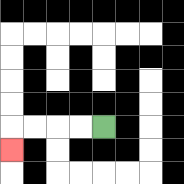{'start': '[4, 5]', 'end': '[0, 6]', 'path_directions': 'L,L,L,L,D', 'path_coordinates': '[[4, 5], [3, 5], [2, 5], [1, 5], [0, 5], [0, 6]]'}